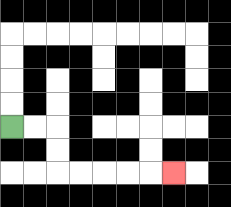{'start': '[0, 5]', 'end': '[7, 7]', 'path_directions': 'R,R,D,D,R,R,R,R,R', 'path_coordinates': '[[0, 5], [1, 5], [2, 5], [2, 6], [2, 7], [3, 7], [4, 7], [5, 7], [6, 7], [7, 7]]'}